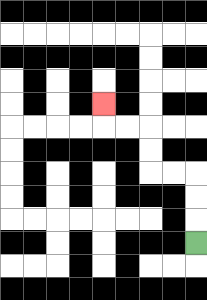{'start': '[8, 10]', 'end': '[4, 4]', 'path_directions': 'U,U,U,L,L,U,U,L,L,U', 'path_coordinates': '[[8, 10], [8, 9], [8, 8], [8, 7], [7, 7], [6, 7], [6, 6], [6, 5], [5, 5], [4, 5], [4, 4]]'}